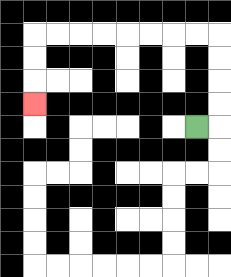{'start': '[8, 5]', 'end': '[1, 4]', 'path_directions': 'R,U,U,U,U,L,L,L,L,L,L,L,L,D,D,D', 'path_coordinates': '[[8, 5], [9, 5], [9, 4], [9, 3], [9, 2], [9, 1], [8, 1], [7, 1], [6, 1], [5, 1], [4, 1], [3, 1], [2, 1], [1, 1], [1, 2], [1, 3], [1, 4]]'}